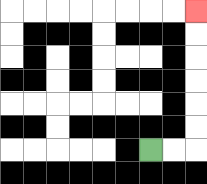{'start': '[6, 6]', 'end': '[8, 0]', 'path_directions': 'R,R,U,U,U,U,U,U', 'path_coordinates': '[[6, 6], [7, 6], [8, 6], [8, 5], [8, 4], [8, 3], [8, 2], [8, 1], [8, 0]]'}